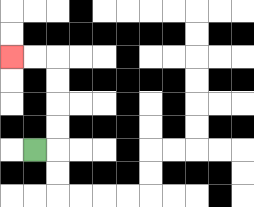{'start': '[1, 6]', 'end': '[0, 2]', 'path_directions': 'R,U,U,U,U,L,L', 'path_coordinates': '[[1, 6], [2, 6], [2, 5], [2, 4], [2, 3], [2, 2], [1, 2], [0, 2]]'}